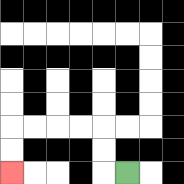{'start': '[5, 7]', 'end': '[0, 7]', 'path_directions': 'L,U,U,L,L,L,L,D,D', 'path_coordinates': '[[5, 7], [4, 7], [4, 6], [4, 5], [3, 5], [2, 5], [1, 5], [0, 5], [0, 6], [0, 7]]'}